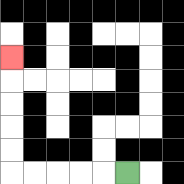{'start': '[5, 7]', 'end': '[0, 2]', 'path_directions': 'L,L,L,L,L,U,U,U,U,U', 'path_coordinates': '[[5, 7], [4, 7], [3, 7], [2, 7], [1, 7], [0, 7], [0, 6], [0, 5], [0, 4], [0, 3], [0, 2]]'}